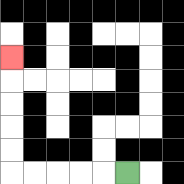{'start': '[5, 7]', 'end': '[0, 2]', 'path_directions': 'L,L,L,L,L,U,U,U,U,U', 'path_coordinates': '[[5, 7], [4, 7], [3, 7], [2, 7], [1, 7], [0, 7], [0, 6], [0, 5], [0, 4], [0, 3], [0, 2]]'}